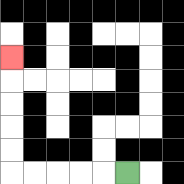{'start': '[5, 7]', 'end': '[0, 2]', 'path_directions': 'L,L,L,L,L,U,U,U,U,U', 'path_coordinates': '[[5, 7], [4, 7], [3, 7], [2, 7], [1, 7], [0, 7], [0, 6], [0, 5], [0, 4], [0, 3], [0, 2]]'}